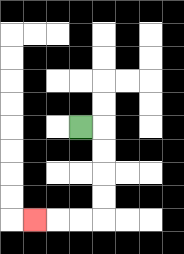{'start': '[3, 5]', 'end': '[1, 9]', 'path_directions': 'R,D,D,D,D,L,L,L', 'path_coordinates': '[[3, 5], [4, 5], [4, 6], [4, 7], [4, 8], [4, 9], [3, 9], [2, 9], [1, 9]]'}